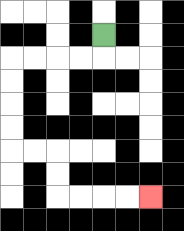{'start': '[4, 1]', 'end': '[6, 8]', 'path_directions': 'D,L,L,L,L,D,D,D,D,R,R,D,D,R,R,R,R', 'path_coordinates': '[[4, 1], [4, 2], [3, 2], [2, 2], [1, 2], [0, 2], [0, 3], [0, 4], [0, 5], [0, 6], [1, 6], [2, 6], [2, 7], [2, 8], [3, 8], [4, 8], [5, 8], [6, 8]]'}